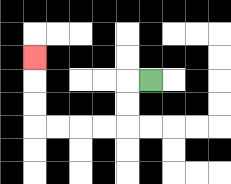{'start': '[6, 3]', 'end': '[1, 2]', 'path_directions': 'L,D,D,L,L,L,L,U,U,U', 'path_coordinates': '[[6, 3], [5, 3], [5, 4], [5, 5], [4, 5], [3, 5], [2, 5], [1, 5], [1, 4], [1, 3], [1, 2]]'}